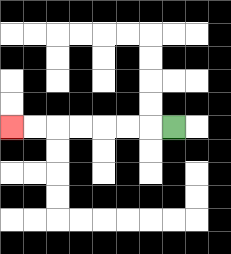{'start': '[7, 5]', 'end': '[0, 5]', 'path_directions': 'L,L,L,L,L,L,L', 'path_coordinates': '[[7, 5], [6, 5], [5, 5], [4, 5], [3, 5], [2, 5], [1, 5], [0, 5]]'}